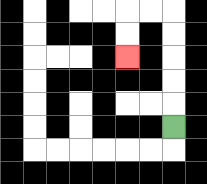{'start': '[7, 5]', 'end': '[5, 2]', 'path_directions': 'U,U,U,U,U,L,L,D,D', 'path_coordinates': '[[7, 5], [7, 4], [7, 3], [7, 2], [7, 1], [7, 0], [6, 0], [5, 0], [5, 1], [5, 2]]'}